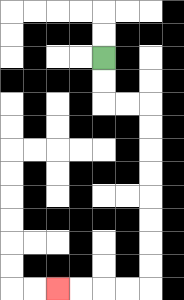{'start': '[4, 2]', 'end': '[2, 12]', 'path_directions': 'D,D,R,R,D,D,D,D,D,D,D,D,L,L,L,L', 'path_coordinates': '[[4, 2], [4, 3], [4, 4], [5, 4], [6, 4], [6, 5], [6, 6], [6, 7], [6, 8], [6, 9], [6, 10], [6, 11], [6, 12], [5, 12], [4, 12], [3, 12], [2, 12]]'}